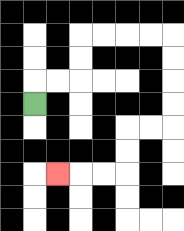{'start': '[1, 4]', 'end': '[2, 7]', 'path_directions': 'U,R,R,U,U,R,R,R,R,D,D,D,D,L,L,D,D,L,L,L', 'path_coordinates': '[[1, 4], [1, 3], [2, 3], [3, 3], [3, 2], [3, 1], [4, 1], [5, 1], [6, 1], [7, 1], [7, 2], [7, 3], [7, 4], [7, 5], [6, 5], [5, 5], [5, 6], [5, 7], [4, 7], [3, 7], [2, 7]]'}